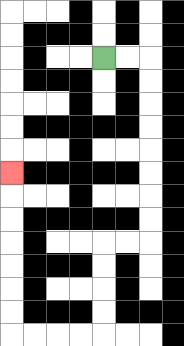{'start': '[4, 2]', 'end': '[0, 7]', 'path_directions': 'R,R,D,D,D,D,D,D,D,D,L,L,D,D,D,D,L,L,L,L,U,U,U,U,U,U,U', 'path_coordinates': '[[4, 2], [5, 2], [6, 2], [6, 3], [6, 4], [6, 5], [6, 6], [6, 7], [6, 8], [6, 9], [6, 10], [5, 10], [4, 10], [4, 11], [4, 12], [4, 13], [4, 14], [3, 14], [2, 14], [1, 14], [0, 14], [0, 13], [0, 12], [0, 11], [0, 10], [0, 9], [0, 8], [0, 7]]'}